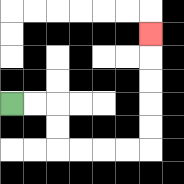{'start': '[0, 4]', 'end': '[6, 1]', 'path_directions': 'R,R,D,D,R,R,R,R,U,U,U,U,U', 'path_coordinates': '[[0, 4], [1, 4], [2, 4], [2, 5], [2, 6], [3, 6], [4, 6], [5, 6], [6, 6], [6, 5], [6, 4], [6, 3], [6, 2], [6, 1]]'}